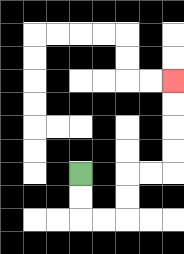{'start': '[3, 7]', 'end': '[7, 3]', 'path_directions': 'D,D,R,R,U,U,R,R,U,U,U,U', 'path_coordinates': '[[3, 7], [3, 8], [3, 9], [4, 9], [5, 9], [5, 8], [5, 7], [6, 7], [7, 7], [7, 6], [7, 5], [7, 4], [7, 3]]'}